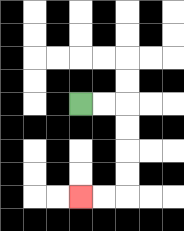{'start': '[3, 4]', 'end': '[3, 8]', 'path_directions': 'R,R,D,D,D,D,L,L', 'path_coordinates': '[[3, 4], [4, 4], [5, 4], [5, 5], [5, 6], [5, 7], [5, 8], [4, 8], [3, 8]]'}